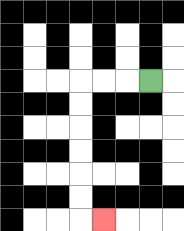{'start': '[6, 3]', 'end': '[4, 9]', 'path_directions': 'L,L,L,D,D,D,D,D,D,R', 'path_coordinates': '[[6, 3], [5, 3], [4, 3], [3, 3], [3, 4], [3, 5], [3, 6], [3, 7], [3, 8], [3, 9], [4, 9]]'}